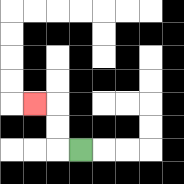{'start': '[3, 6]', 'end': '[1, 4]', 'path_directions': 'L,U,U,L', 'path_coordinates': '[[3, 6], [2, 6], [2, 5], [2, 4], [1, 4]]'}